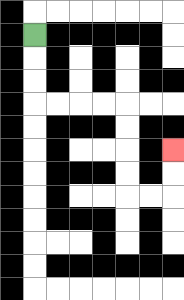{'start': '[1, 1]', 'end': '[7, 6]', 'path_directions': 'D,D,D,R,R,R,R,D,D,D,D,R,R,U,U', 'path_coordinates': '[[1, 1], [1, 2], [1, 3], [1, 4], [2, 4], [3, 4], [4, 4], [5, 4], [5, 5], [5, 6], [5, 7], [5, 8], [6, 8], [7, 8], [7, 7], [7, 6]]'}